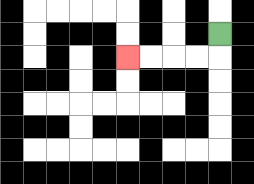{'start': '[9, 1]', 'end': '[5, 2]', 'path_directions': 'D,L,L,L,L', 'path_coordinates': '[[9, 1], [9, 2], [8, 2], [7, 2], [6, 2], [5, 2]]'}